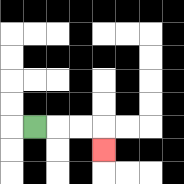{'start': '[1, 5]', 'end': '[4, 6]', 'path_directions': 'R,R,R,D', 'path_coordinates': '[[1, 5], [2, 5], [3, 5], [4, 5], [4, 6]]'}